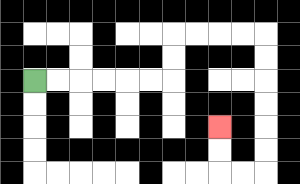{'start': '[1, 3]', 'end': '[9, 5]', 'path_directions': 'R,R,R,R,R,R,U,U,R,R,R,R,D,D,D,D,D,D,L,L,U,U', 'path_coordinates': '[[1, 3], [2, 3], [3, 3], [4, 3], [5, 3], [6, 3], [7, 3], [7, 2], [7, 1], [8, 1], [9, 1], [10, 1], [11, 1], [11, 2], [11, 3], [11, 4], [11, 5], [11, 6], [11, 7], [10, 7], [9, 7], [9, 6], [9, 5]]'}